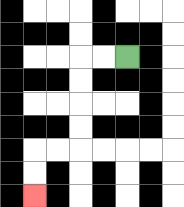{'start': '[5, 2]', 'end': '[1, 8]', 'path_directions': 'L,L,D,D,D,D,L,L,D,D', 'path_coordinates': '[[5, 2], [4, 2], [3, 2], [3, 3], [3, 4], [3, 5], [3, 6], [2, 6], [1, 6], [1, 7], [1, 8]]'}